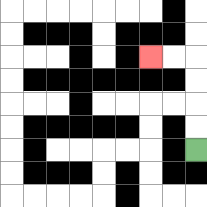{'start': '[8, 6]', 'end': '[6, 2]', 'path_directions': 'U,U,U,U,L,L', 'path_coordinates': '[[8, 6], [8, 5], [8, 4], [8, 3], [8, 2], [7, 2], [6, 2]]'}